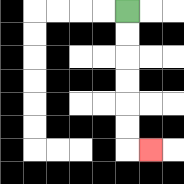{'start': '[5, 0]', 'end': '[6, 6]', 'path_directions': 'D,D,D,D,D,D,R', 'path_coordinates': '[[5, 0], [5, 1], [5, 2], [5, 3], [5, 4], [5, 5], [5, 6], [6, 6]]'}